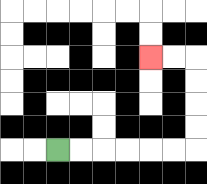{'start': '[2, 6]', 'end': '[6, 2]', 'path_directions': 'R,R,R,R,R,R,U,U,U,U,L,L', 'path_coordinates': '[[2, 6], [3, 6], [4, 6], [5, 6], [6, 6], [7, 6], [8, 6], [8, 5], [8, 4], [8, 3], [8, 2], [7, 2], [6, 2]]'}